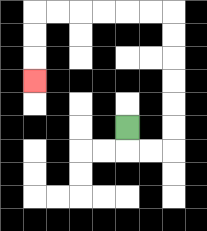{'start': '[5, 5]', 'end': '[1, 3]', 'path_directions': 'D,R,R,U,U,U,U,U,U,L,L,L,L,L,L,D,D,D', 'path_coordinates': '[[5, 5], [5, 6], [6, 6], [7, 6], [7, 5], [7, 4], [7, 3], [7, 2], [7, 1], [7, 0], [6, 0], [5, 0], [4, 0], [3, 0], [2, 0], [1, 0], [1, 1], [1, 2], [1, 3]]'}